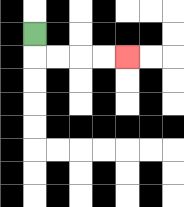{'start': '[1, 1]', 'end': '[5, 2]', 'path_directions': 'D,R,R,R,R', 'path_coordinates': '[[1, 1], [1, 2], [2, 2], [3, 2], [4, 2], [5, 2]]'}